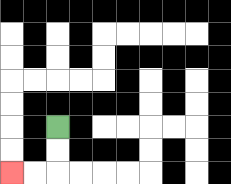{'start': '[2, 5]', 'end': '[0, 7]', 'path_directions': 'D,D,L,L', 'path_coordinates': '[[2, 5], [2, 6], [2, 7], [1, 7], [0, 7]]'}